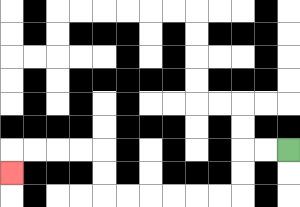{'start': '[12, 6]', 'end': '[0, 7]', 'path_directions': 'L,L,D,D,L,L,L,L,L,L,U,U,L,L,L,L,D', 'path_coordinates': '[[12, 6], [11, 6], [10, 6], [10, 7], [10, 8], [9, 8], [8, 8], [7, 8], [6, 8], [5, 8], [4, 8], [4, 7], [4, 6], [3, 6], [2, 6], [1, 6], [0, 6], [0, 7]]'}